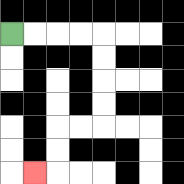{'start': '[0, 1]', 'end': '[1, 7]', 'path_directions': 'R,R,R,R,D,D,D,D,L,L,D,D,L', 'path_coordinates': '[[0, 1], [1, 1], [2, 1], [3, 1], [4, 1], [4, 2], [4, 3], [4, 4], [4, 5], [3, 5], [2, 5], [2, 6], [2, 7], [1, 7]]'}